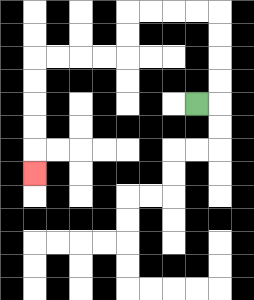{'start': '[8, 4]', 'end': '[1, 7]', 'path_directions': 'R,U,U,U,U,L,L,L,L,D,D,L,L,L,L,D,D,D,D,D', 'path_coordinates': '[[8, 4], [9, 4], [9, 3], [9, 2], [9, 1], [9, 0], [8, 0], [7, 0], [6, 0], [5, 0], [5, 1], [5, 2], [4, 2], [3, 2], [2, 2], [1, 2], [1, 3], [1, 4], [1, 5], [1, 6], [1, 7]]'}